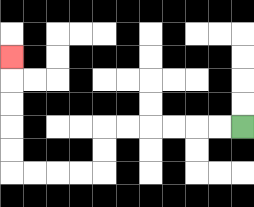{'start': '[10, 5]', 'end': '[0, 2]', 'path_directions': 'L,L,L,L,L,L,D,D,L,L,L,L,U,U,U,U,U', 'path_coordinates': '[[10, 5], [9, 5], [8, 5], [7, 5], [6, 5], [5, 5], [4, 5], [4, 6], [4, 7], [3, 7], [2, 7], [1, 7], [0, 7], [0, 6], [0, 5], [0, 4], [0, 3], [0, 2]]'}